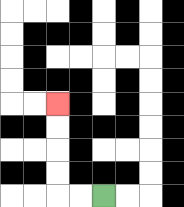{'start': '[4, 8]', 'end': '[2, 4]', 'path_directions': 'L,L,U,U,U,U', 'path_coordinates': '[[4, 8], [3, 8], [2, 8], [2, 7], [2, 6], [2, 5], [2, 4]]'}